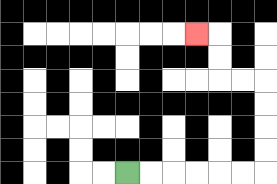{'start': '[5, 7]', 'end': '[8, 1]', 'path_directions': 'R,R,R,R,R,R,U,U,U,U,L,L,U,U,L', 'path_coordinates': '[[5, 7], [6, 7], [7, 7], [8, 7], [9, 7], [10, 7], [11, 7], [11, 6], [11, 5], [11, 4], [11, 3], [10, 3], [9, 3], [9, 2], [9, 1], [8, 1]]'}